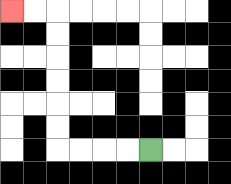{'start': '[6, 6]', 'end': '[0, 0]', 'path_directions': 'L,L,L,L,U,U,U,U,U,U,L,L', 'path_coordinates': '[[6, 6], [5, 6], [4, 6], [3, 6], [2, 6], [2, 5], [2, 4], [2, 3], [2, 2], [2, 1], [2, 0], [1, 0], [0, 0]]'}